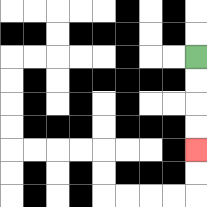{'start': '[8, 2]', 'end': '[8, 6]', 'path_directions': 'D,D,D,D', 'path_coordinates': '[[8, 2], [8, 3], [8, 4], [8, 5], [8, 6]]'}